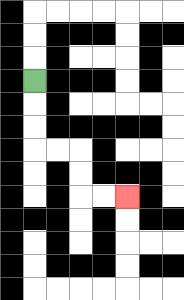{'start': '[1, 3]', 'end': '[5, 8]', 'path_directions': 'D,D,D,R,R,D,D,R,R', 'path_coordinates': '[[1, 3], [1, 4], [1, 5], [1, 6], [2, 6], [3, 6], [3, 7], [3, 8], [4, 8], [5, 8]]'}